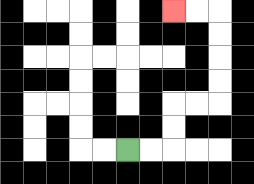{'start': '[5, 6]', 'end': '[7, 0]', 'path_directions': 'R,R,U,U,R,R,U,U,U,U,L,L', 'path_coordinates': '[[5, 6], [6, 6], [7, 6], [7, 5], [7, 4], [8, 4], [9, 4], [9, 3], [9, 2], [9, 1], [9, 0], [8, 0], [7, 0]]'}